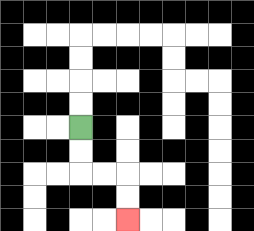{'start': '[3, 5]', 'end': '[5, 9]', 'path_directions': 'D,D,R,R,D,D', 'path_coordinates': '[[3, 5], [3, 6], [3, 7], [4, 7], [5, 7], [5, 8], [5, 9]]'}